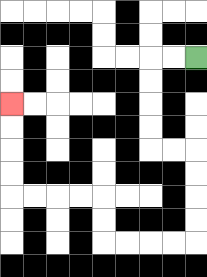{'start': '[8, 2]', 'end': '[0, 4]', 'path_directions': 'L,L,D,D,D,D,R,R,D,D,D,D,L,L,L,L,U,U,L,L,L,L,U,U,U,U', 'path_coordinates': '[[8, 2], [7, 2], [6, 2], [6, 3], [6, 4], [6, 5], [6, 6], [7, 6], [8, 6], [8, 7], [8, 8], [8, 9], [8, 10], [7, 10], [6, 10], [5, 10], [4, 10], [4, 9], [4, 8], [3, 8], [2, 8], [1, 8], [0, 8], [0, 7], [0, 6], [0, 5], [0, 4]]'}